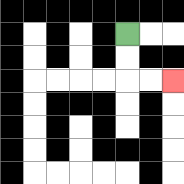{'start': '[5, 1]', 'end': '[7, 3]', 'path_directions': 'D,D,R,R', 'path_coordinates': '[[5, 1], [5, 2], [5, 3], [6, 3], [7, 3]]'}